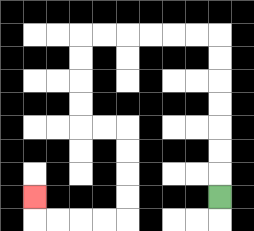{'start': '[9, 8]', 'end': '[1, 8]', 'path_directions': 'U,U,U,U,U,U,U,L,L,L,L,L,L,D,D,D,D,R,R,D,D,D,D,L,L,L,L,U', 'path_coordinates': '[[9, 8], [9, 7], [9, 6], [9, 5], [9, 4], [9, 3], [9, 2], [9, 1], [8, 1], [7, 1], [6, 1], [5, 1], [4, 1], [3, 1], [3, 2], [3, 3], [3, 4], [3, 5], [4, 5], [5, 5], [5, 6], [5, 7], [5, 8], [5, 9], [4, 9], [3, 9], [2, 9], [1, 9], [1, 8]]'}